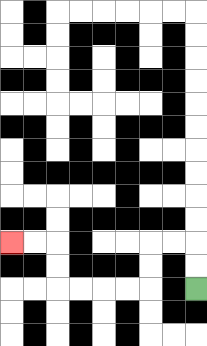{'start': '[8, 12]', 'end': '[0, 10]', 'path_directions': 'U,U,L,L,D,D,L,L,L,L,U,U,L,L', 'path_coordinates': '[[8, 12], [8, 11], [8, 10], [7, 10], [6, 10], [6, 11], [6, 12], [5, 12], [4, 12], [3, 12], [2, 12], [2, 11], [2, 10], [1, 10], [0, 10]]'}